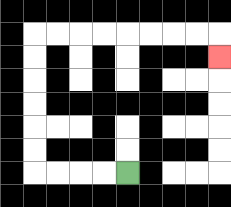{'start': '[5, 7]', 'end': '[9, 2]', 'path_directions': 'L,L,L,L,U,U,U,U,U,U,R,R,R,R,R,R,R,R,D', 'path_coordinates': '[[5, 7], [4, 7], [3, 7], [2, 7], [1, 7], [1, 6], [1, 5], [1, 4], [1, 3], [1, 2], [1, 1], [2, 1], [3, 1], [4, 1], [5, 1], [6, 1], [7, 1], [8, 1], [9, 1], [9, 2]]'}